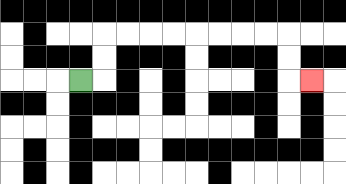{'start': '[3, 3]', 'end': '[13, 3]', 'path_directions': 'R,U,U,R,R,R,R,R,R,R,R,D,D,R', 'path_coordinates': '[[3, 3], [4, 3], [4, 2], [4, 1], [5, 1], [6, 1], [7, 1], [8, 1], [9, 1], [10, 1], [11, 1], [12, 1], [12, 2], [12, 3], [13, 3]]'}